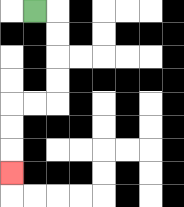{'start': '[1, 0]', 'end': '[0, 7]', 'path_directions': 'R,D,D,D,D,L,L,D,D,D', 'path_coordinates': '[[1, 0], [2, 0], [2, 1], [2, 2], [2, 3], [2, 4], [1, 4], [0, 4], [0, 5], [0, 6], [0, 7]]'}